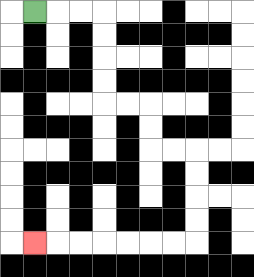{'start': '[1, 0]', 'end': '[1, 10]', 'path_directions': 'R,R,R,D,D,D,D,R,R,D,D,R,R,D,D,D,D,L,L,L,L,L,L,L', 'path_coordinates': '[[1, 0], [2, 0], [3, 0], [4, 0], [4, 1], [4, 2], [4, 3], [4, 4], [5, 4], [6, 4], [6, 5], [6, 6], [7, 6], [8, 6], [8, 7], [8, 8], [8, 9], [8, 10], [7, 10], [6, 10], [5, 10], [4, 10], [3, 10], [2, 10], [1, 10]]'}